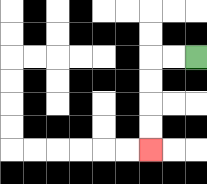{'start': '[8, 2]', 'end': '[6, 6]', 'path_directions': 'L,L,D,D,D,D', 'path_coordinates': '[[8, 2], [7, 2], [6, 2], [6, 3], [6, 4], [6, 5], [6, 6]]'}